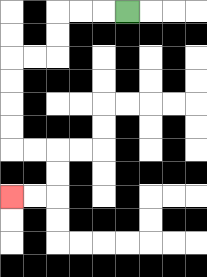{'start': '[5, 0]', 'end': '[0, 8]', 'path_directions': 'L,L,L,D,D,L,L,D,D,D,D,R,R,D,D,L,L', 'path_coordinates': '[[5, 0], [4, 0], [3, 0], [2, 0], [2, 1], [2, 2], [1, 2], [0, 2], [0, 3], [0, 4], [0, 5], [0, 6], [1, 6], [2, 6], [2, 7], [2, 8], [1, 8], [0, 8]]'}